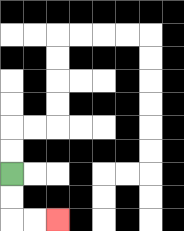{'start': '[0, 7]', 'end': '[2, 9]', 'path_directions': 'D,D,R,R', 'path_coordinates': '[[0, 7], [0, 8], [0, 9], [1, 9], [2, 9]]'}